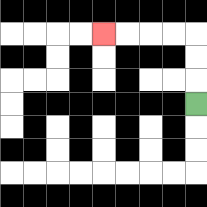{'start': '[8, 4]', 'end': '[4, 1]', 'path_directions': 'U,U,U,L,L,L,L', 'path_coordinates': '[[8, 4], [8, 3], [8, 2], [8, 1], [7, 1], [6, 1], [5, 1], [4, 1]]'}